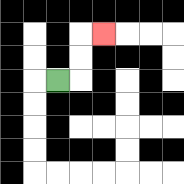{'start': '[2, 3]', 'end': '[4, 1]', 'path_directions': 'R,U,U,R', 'path_coordinates': '[[2, 3], [3, 3], [3, 2], [3, 1], [4, 1]]'}